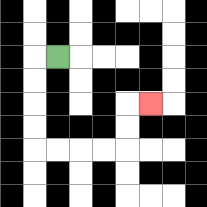{'start': '[2, 2]', 'end': '[6, 4]', 'path_directions': 'L,D,D,D,D,R,R,R,R,U,U,R', 'path_coordinates': '[[2, 2], [1, 2], [1, 3], [1, 4], [1, 5], [1, 6], [2, 6], [3, 6], [4, 6], [5, 6], [5, 5], [5, 4], [6, 4]]'}